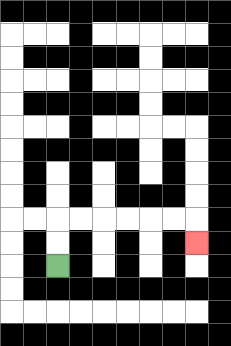{'start': '[2, 11]', 'end': '[8, 10]', 'path_directions': 'U,U,R,R,R,R,R,R,D', 'path_coordinates': '[[2, 11], [2, 10], [2, 9], [3, 9], [4, 9], [5, 9], [6, 9], [7, 9], [8, 9], [8, 10]]'}